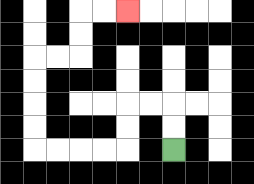{'start': '[7, 6]', 'end': '[5, 0]', 'path_directions': 'U,U,L,L,D,D,L,L,L,L,U,U,U,U,R,R,U,U,R,R', 'path_coordinates': '[[7, 6], [7, 5], [7, 4], [6, 4], [5, 4], [5, 5], [5, 6], [4, 6], [3, 6], [2, 6], [1, 6], [1, 5], [1, 4], [1, 3], [1, 2], [2, 2], [3, 2], [3, 1], [3, 0], [4, 0], [5, 0]]'}